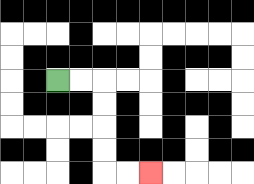{'start': '[2, 3]', 'end': '[6, 7]', 'path_directions': 'R,R,D,D,D,D,R,R', 'path_coordinates': '[[2, 3], [3, 3], [4, 3], [4, 4], [4, 5], [4, 6], [4, 7], [5, 7], [6, 7]]'}